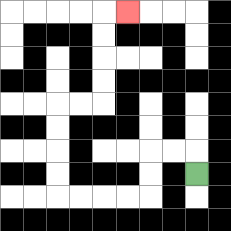{'start': '[8, 7]', 'end': '[5, 0]', 'path_directions': 'U,L,L,D,D,L,L,L,L,U,U,U,U,R,R,U,U,U,U,R', 'path_coordinates': '[[8, 7], [8, 6], [7, 6], [6, 6], [6, 7], [6, 8], [5, 8], [4, 8], [3, 8], [2, 8], [2, 7], [2, 6], [2, 5], [2, 4], [3, 4], [4, 4], [4, 3], [4, 2], [4, 1], [4, 0], [5, 0]]'}